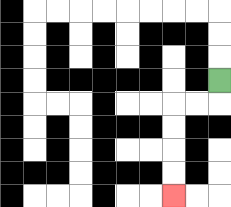{'start': '[9, 3]', 'end': '[7, 8]', 'path_directions': 'D,L,L,D,D,D,D', 'path_coordinates': '[[9, 3], [9, 4], [8, 4], [7, 4], [7, 5], [7, 6], [7, 7], [7, 8]]'}